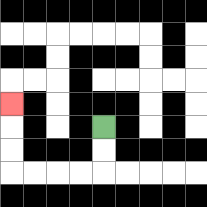{'start': '[4, 5]', 'end': '[0, 4]', 'path_directions': 'D,D,L,L,L,L,U,U,U', 'path_coordinates': '[[4, 5], [4, 6], [4, 7], [3, 7], [2, 7], [1, 7], [0, 7], [0, 6], [0, 5], [0, 4]]'}